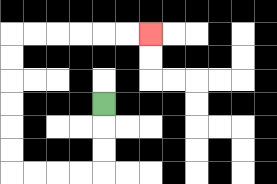{'start': '[4, 4]', 'end': '[6, 1]', 'path_directions': 'D,D,D,L,L,L,L,U,U,U,U,U,U,R,R,R,R,R,R', 'path_coordinates': '[[4, 4], [4, 5], [4, 6], [4, 7], [3, 7], [2, 7], [1, 7], [0, 7], [0, 6], [0, 5], [0, 4], [0, 3], [0, 2], [0, 1], [1, 1], [2, 1], [3, 1], [4, 1], [5, 1], [6, 1]]'}